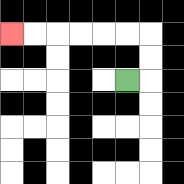{'start': '[5, 3]', 'end': '[0, 1]', 'path_directions': 'R,U,U,L,L,L,L,L,L', 'path_coordinates': '[[5, 3], [6, 3], [6, 2], [6, 1], [5, 1], [4, 1], [3, 1], [2, 1], [1, 1], [0, 1]]'}